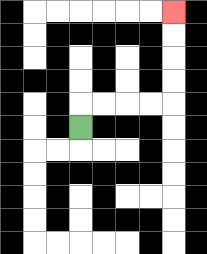{'start': '[3, 5]', 'end': '[7, 0]', 'path_directions': 'U,R,R,R,R,U,U,U,U', 'path_coordinates': '[[3, 5], [3, 4], [4, 4], [5, 4], [6, 4], [7, 4], [7, 3], [7, 2], [7, 1], [7, 0]]'}